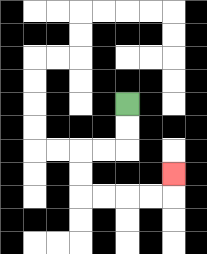{'start': '[5, 4]', 'end': '[7, 7]', 'path_directions': 'D,D,L,L,D,D,R,R,R,R,U', 'path_coordinates': '[[5, 4], [5, 5], [5, 6], [4, 6], [3, 6], [3, 7], [3, 8], [4, 8], [5, 8], [6, 8], [7, 8], [7, 7]]'}